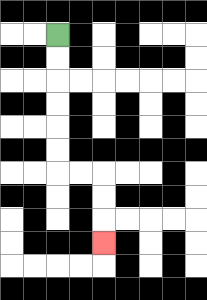{'start': '[2, 1]', 'end': '[4, 10]', 'path_directions': 'D,D,D,D,D,D,R,R,D,D,D', 'path_coordinates': '[[2, 1], [2, 2], [2, 3], [2, 4], [2, 5], [2, 6], [2, 7], [3, 7], [4, 7], [4, 8], [4, 9], [4, 10]]'}